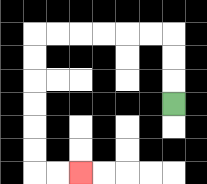{'start': '[7, 4]', 'end': '[3, 7]', 'path_directions': 'U,U,U,L,L,L,L,L,L,D,D,D,D,D,D,R,R', 'path_coordinates': '[[7, 4], [7, 3], [7, 2], [7, 1], [6, 1], [5, 1], [4, 1], [3, 1], [2, 1], [1, 1], [1, 2], [1, 3], [1, 4], [1, 5], [1, 6], [1, 7], [2, 7], [3, 7]]'}